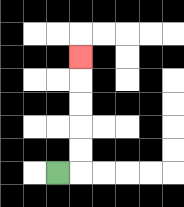{'start': '[2, 7]', 'end': '[3, 2]', 'path_directions': 'R,U,U,U,U,U', 'path_coordinates': '[[2, 7], [3, 7], [3, 6], [3, 5], [3, 4], [3, 3], [3, 2]]'}